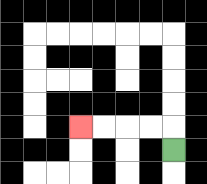{'start': '[7, 6]', 'end': '[3, 5]', 'path_directions': 'U,L,L,L,L', 'path_coordinates': '[[7, 6], [7, 5], [6, 5], [5, 5], [4, 5], [3, 5]]'}